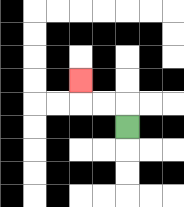{'start': '[5, 5]', 'end': '[3, 3]', 'path_directions': 'U,L,L,U', 'path_coordinates': '[[5, 5], [5, 4], [4, 4], [3, 4], [3, 3]]'}